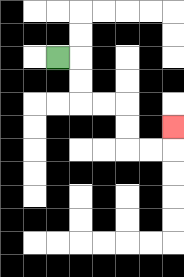{'start': '[2, 2]', 'end': '[7, 5]', 'path_directions': 'R,D,D,R,R,D,D,R,R,U', 'path_coordinates': '[[2, 2], [3, 2], [3, 3], [3, 4], [4, 4], [5, 4], [5, 5], [5, 6], [6, 6], [7, 6], [7, 5]]'}